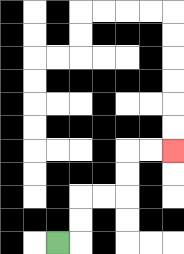{'start': '[2, 10]', 'end': '[7, 6]', 'path_directions': 'R,U,U,R,R,U,U,R,R', 'path_coordinates': '[[2, 10], [3, 10], [3, 9], [3, 8], [4, 8], [5, 8], [5, 7], [5, 6], [6, 6], [7, 6]]'}